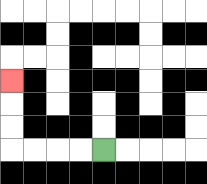{'start': '[4, 6]', 'end': '[0, 3]', 'path_directions': 'L,L,L,L,U,U,U', 'path_coordinates': '[[4, 6], [3, 6], [2, 6], [1, 6], [0, 6], [0, 5], [0, 4], [0, 3]]'}